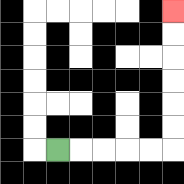{'start': '[2, 6]', 'end': '[7, 0]', 'path_directions': 'R,R,R,R,R,U,U,U,U,U,U', 'path_coordinates': '[[2, 6], [3, 6], [4, 6], [5, 6], [6, 6], [7, 6], [7, 5], [7, 4], [7, 3], [7, 2], [7, 1], [7, 0]]'}